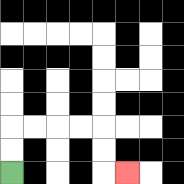{'start': '[0, 7]', 'end': '[5, 7]', 'path_directions': 'U,U,R,R,R,R,D,D,R', 'path_coordinates': '[[0, 7], [0, 6], [0, 5], [1, 5], [2, 5], [3, 5], [4, 5], [4, 6], [4, 7], [5, 7]]'}